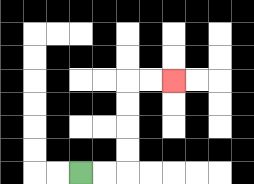{'start': '[3, 7]', 'end': '[7, 3]', 'path_directions': 'R,R,U,U,U,U,R,R', 'path_coordinates': '[[3, 7], [4, 7], [5, 7], [5, 6], [5, 5], [5, 4], [5, 3], [6, 3], [7, 3]]'}